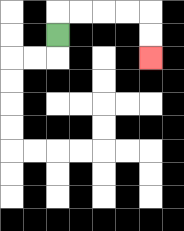{'start': '[2, 1]', 'end': '[6, 2]', 'path_directions': 'U,R,R,R,R,D,D', 'path_coordinates': '[[2, 1], [2, 0], [3, 0], [4, 0], [5, 0], [6, 0], [6, 1], [6, 2]]'}